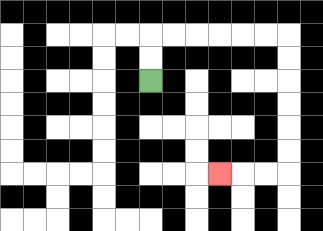{'start': '[6, 3]', 'end': '[9, 7]', 'path_directions': 'U,U,R,R,R,R,R,R,D,D,D,D,D,D,L,L,L', 'path_coordinates': '[[6, 3], [6, 2], [6, 1], [7, 1], [8, 1], [9, 1], [10, 1], [11, 1], [12, 1], [12, 2], [12, 3], [12, 4], [12, 5], [12, 6], [12, 7], [11, 7], [10, 7], [9, 7]]'}